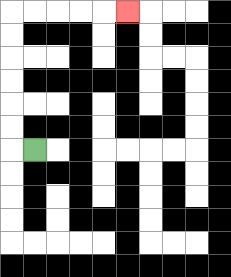{'start': '[1, 6]', 'end': '[5, 0]', 'path_directions': 'L,U,U,U,U,U,U,R,R,R,R,R', 'path_coordinates': '[[1, 6], [0, 6], [0, 5], [0, 4], [0, 3], [0, 2], [0, 1], [0, 0], [1, 0], [2, 0], [3, 0], [4, 0], [5, 0]]'}